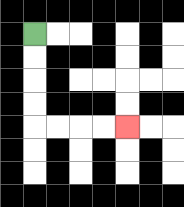{'start': '[1, 1]', 'end': '[5, 5]', 'path_directions': 'D,D,D,D,R,R,R,R', 'path_coordinates': '[[1, 1], [1, 2], [1, 3], [1, 4], [1, 5], [2, 5], [3, 5], [4, 5], [5, 5]]'}